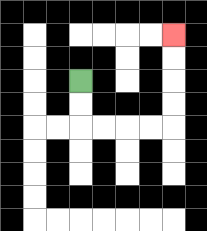{'start': '[3, 3]', 'end': '[7, 1]', 'path_directions': 'D,D,R,R,R,R,U,U,U,U', 'path_coordinates': '[[3, 3], [3, 4], [3, 5], [4, 5], [5, 5], [6, 5], [7, 5], [7, 4], [7, 3], [7, 2], [7, 1]]'}